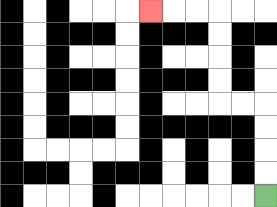{'start': '[11, 8]', 'end': '[6, 0]', 'path_directions': 'U,U,U,U,L,L,U,U,U,U,L,L,L', 'path_coordinates': '[[11, 8], [11, 7], [11, 6], [11, 5], [11, 4], [10, 4], [9, 4], [9, 3], [9, 2], [9, 1], [9, 0], [8, 0], [7, 0], [6, 0]]'}